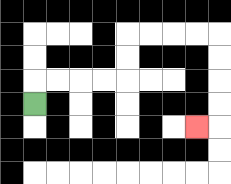{'start': '[1, 4]', 'end': '[8, 5]', 'path_directions': 'U,R,R,R,R,U,U,R,R,R,R,D,D,D,D,L', 'path_coordinates': '[[1, 4], [1, 3], [2, 3], [3, 3], [4, 3], [5, 3], [5, 2], [5, 1], [6, 1], [7, 1], [8, 1], [9, 1], [9, 2], [9, 3], [9, 4], [9, 5], [8, 5]]'}